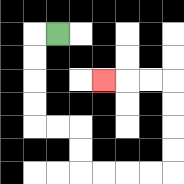{'start': '[2, 1]', 'end': '[4, 3]', 'path_directions': 'L,D,D,D,D,R,R,D,D,R,R,R,R,U,U,U,U,L,L,L', 'path_coordinates': '[[2, 1], [1, 1], [1, 2], [1, 3], [1, 4], [1, 5], [2, 5], [3, 5], [3, 6], [3, 7], [4, 7], [5, 7], [6, 7], [7, 7], [7, 6], [7, 5], [7, 4], [7, 3], [6, 3], [5, 3], [4, 3]]'}